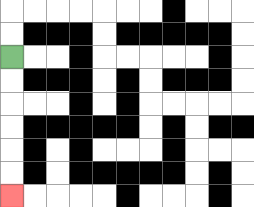{'start': '[0, 2]', 'end': '[0, 8]', 'path_directions': 'D,D,D,D,D,D', 'path_coordinates': '[[0, 2], [0, 3], [0, 4], [0, 5], [0, 6], [0, 7], [0, 8]]'}